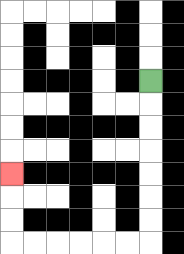{'start': '[6, 3]', 'end': '[0, 7]', 'path_directions': 'D,D,D,D,D,D,D,L,L,L,L,L,L,U,U,U', 'path_coordinates': '[[6, 3], [6, 4], [6, 5], [6, 6], [6, 7], [6, 8], [6, 9], [6, 10], [5, 10], [4, 10], [3, 10], [2, 10], [1, 10], [0, 10], [0, 9], [0, 8], [0, 7]]'}